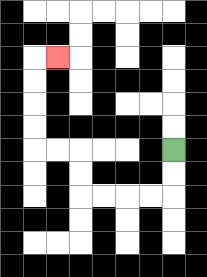{'start': '[7, 6]', 'end': '[2, 2]', 'path_directions': 'D,D,L,L,L,L,U,U,L,L,U,U,U,U,R', 'path_coordinates': '[[7, 6], [7, 7], [7, 8], [6, 8], [5, 8], [4, 8], [3, 8], [3, 7], [3, 6], [2, 6], [1, 6], [1, 5], [1, 4], [1, 3], [1, 2], [2, 2]]'}